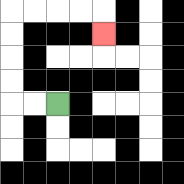{'start': '[2, 4]', 'end': '[4, 1]', 'path_directions': 'L,L,U,U,U,U,R,R,R,R,D', 'path_coordinates': '[[2, 4], [1, 4], [0, 4], [0, 3], [0, 2], [0, 1], [0, 0], [1, 0], [2, 0], [3, 0], [4, 0], [4, 1]]'}